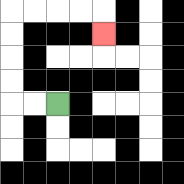{'start': '[2, 4]', 'end': '[4, 1]', 'path_directions': 'L,L,U,U,U,U,R,R,R,R,D', 'path_coordinates': '[[2, 4], [1, 4], [0, 4], [0, 3], [0, 2], [0, 1], [0, 0], [1, 0], [2, 0], [3, 0], [4, 0], [4, 1]]'}